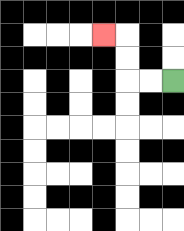{'start': '[7, 3]', 'end': '[4, 1]', 'path_directions': 'L,L,U,U,L', 'path_coordinates': '[[7, 3], [6, 3], [5, 3], [5, 2], [5, 1], [4, 1]]'}